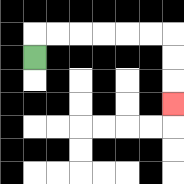{'start': '[1, 2]', 'end': '[7, 4]', 'path_directions': 'U,R,R,R,R,R,R,D,D,D', 'path_coordinates': '[[1, 2], [1, 1], [2, 1], [3, 1], [4, 1], [5, 1], [6, 1], [7, 1], [7, 2], [7, 3], [7, 4]]'}